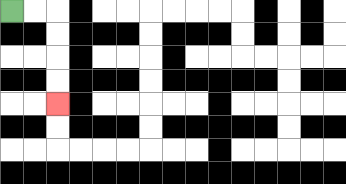{'start': '[0, 0]', 'end': '[2, 4]', 'path_directions': 'R,R,D,D,D,D', 'path_coordinates': '[[0, 0], [1, 0], [2, 0], [2, 1], [2, 2], [2, 3], [2, 4]]'}